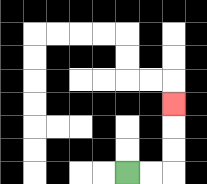{'start': '[5, 7]', 'end': '[7, 4]', 'path_directions': 'R,R,U,U,U', 'path_coordinates': '[[5, 7], [6, 7], [7, 7], [7, 6], [7, 5], [7, 4]]'}